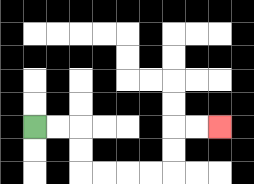{'start': '[1, 5]', 'end': '[9, 5]', 'path_directions': 'R,R,D,D,R,R,R,R,U,U,R,R', 'path_coordinates': '[[1, 5], [2, 5], [3, 5], [3, 6], [3, 7], [4, 7], [5, 7], [6, 7], [7, 7], [7, 6], [7, 5], [8, 5], [9, 5]]'}